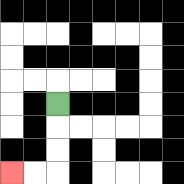{'start': '[2, 4]', 'end': '[0, 7]', 'path_directions': 'D,D,D,L,L', 'path_coordinates': '[[2, 4], [2, 5], [2, 6], [2, 7], [1, 7], [0, 7]]'}